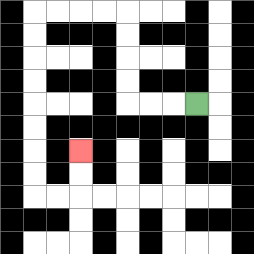{'start': '[8, 4]', 'end': '[3, 6]', 'path_directions': 'L,L,L,U,U,U,U,L,L,L,L,D,D,D,D,D,D,D,D,R,R,U,U', 'path_coordinates': '[[8, 4], [7, 4], [6, 4], [5, 4], [5, 3], [5, 2], [5, 1], [5, 0], [4, 0], [3, 0], [2, 0], [1, 0], [1, 1], [1, 2], [1, 3], [1, 4], [1, 5], [1, 6], [1, 7], [1, 8], [2, 8], [3, 8], [3, 7], [3, 6]]'}